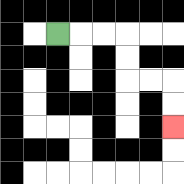{'start': '[2, 1]', 'end': '[7, 5]', 'path_directions': 'R,R,R,D,D,R,R,D,D', 'path_coordinates': '[[2, 1], [3, 1], [4, 1], [5, 1], [5, 2], [5, 3], [6, 3], [7, 3], [7, 4], [7, 5]]'}